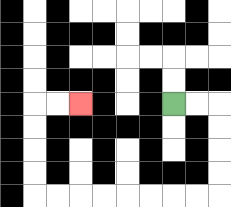{'start': '[7, 4]', 'end': '[3, 4]', 'path_directions': 'R,R,D,D,D,D,L,L,L,L,L,L,L,L,U,U,U,U,R,R', 'path_coordinates': '[[7, 4], [8, 4], [9, 4], [9, 5], [9, 6], [9, 7], [9, 8], [8, 8], [7, 8], [6, 8], [5, 8], [4, 8], [3, 8], [2, 8], [1, 8], [1, 7], [1, 6], [1, 5], [1, 4], [2, 4], [3, 4]]'}